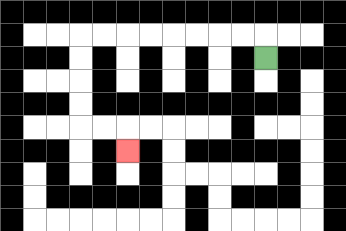{'start': '[11, 2]', 'end': '[5, 6]', 'path_directions': 'U,L,L,L,L,L,L,L,L,D,D,D,D,R,R,D', 'path_coordinates': '[[11, 2], [11, 1], [10, 1], [9, 1], [8, 1], [7, 1], [6, 1], [5, 1], [4, 1], [3, 1], [3, 2], [3, 3], [3, 4], [3, 5], [4, 5], [5, 5], [5, 6]]'}